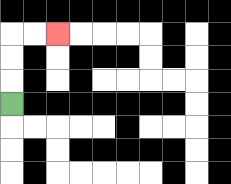{'start': '[0, 4]', 'end': '[2, 1]', 'path_directions': 'U,U,U,R,R', 'path_coordinates': '[[0, 4], [0, 3], [0, 2], [0, 1], [1, 1], [2, 1]]'}